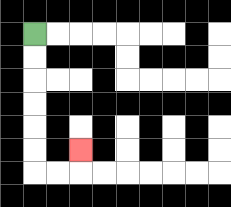{'start': '[1, 1]', 'end': '[3, 6]', 'path_directions': 'D,D,D,D,D,D,R,R,U', 'path_coordinates': '[[1, 1], [1, 2], [1, 3], [1, 4], [1, 5], [1, 6], [1, 7], [2, 7], [3, 7], [3, 6]]'}